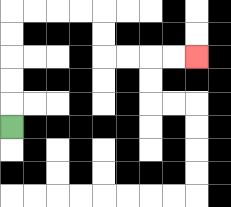{'start': '[0, 5]', 'end': '[8, 2]', 'path_directions': 'U,U,U,U,U,R,R,R,R,D,D,R,R,R,R', 'path_coordinates': '[[0, 5], [0, 4], [0, 3], [0, 2], [0, 1], [0, 0], [1, 0], [2, 0], [3, 0], [4, 0], [4, 1], [4, 2], [5, 2], [6, 2], [7, 2], [8, 2]]'}